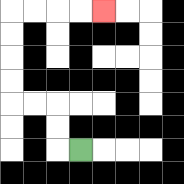{'start': '[3, 6]', 'end': '[4, 0]', 'path_directions': 'L,U,U,L,L,U,U,U,U,R,R,R,R', 'path_coordinates': '[[3, 6], [2, 6], [2, 5], [2, 4], [1, 4], [0, 4], [0, 3], [0, 2], [0, 1], [0, 0], [1, 0], [2, 0], [3, 0], [4, 0]]'}